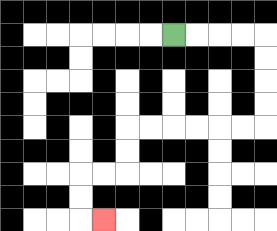{'start': '[7, 1]', 'end': '[4, 9]', 'path_directions': 'R,R,R,R,D,D,D,D,L,L,L,L,L,L,D,D,L,L,D,D,R', 'path_coordinates': '[[7, 1], [8, 1], [9, 1], [10, 1], [11, 1], [11, 2], [11, 3], [11, 4], [11, 5], [10, 5], [9, 5], [8, 5], [7, 5], [6, 5], [5, 5], [5, 6], [5, 7], [4, 7], [3, 7], [3, 8], [3, 9], [4, 9]]'}